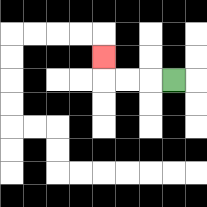{'start': '[7, 3]', 'end': '[4, 2]', 'path_directions': 'L,L,L,U', 'path_coordinates': '[[7, 3], [6, 3], [5, 3], [4, 3], [4, 2]]'}